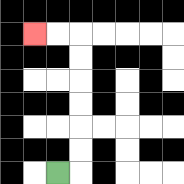{'start': '[2, 7]', 'end': '[1, 1]', 'path_directions': 'R,U,U,U,U,U,U,L,L', 'path_coordinates': '[[2, 7], [3, 7], [3, 6], [3, 5], [3, 4], [3, 3], [3, 2], [3, 1], [2, 1], [1, 1]]'}